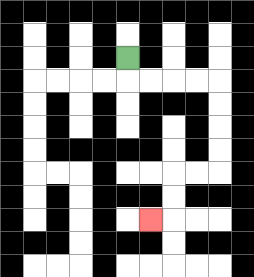{'start': '[5, 2]', 'end': '[6, 9]', 'path_directions': 'D,R,R,R,R,D,D,D,D,L,L,D,D,L', 'path_coordinates': '[[5, 2], [5, 3], [6, 3], [7, 3], [8, 3], [9, 3], [9, 4], [9, 5], [9, 6], [9, 7], [8, 7], [7, 7], [7, 8], [7, 9], [6, 9]]'}